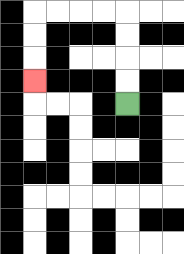{'start': '[5, 4]', 'end': '[1, 3]', 'path_directions': 'U,U,U,U,L,L,L,L,D,D,D', 'path_coordinates': '[[5, 4], [5, 3], [5, 2], [5, 1], [5, 0], [4, 0], [3, 0], [2, 0], [1, 0], [1, 1], [1, 2], [1, 3]]'}